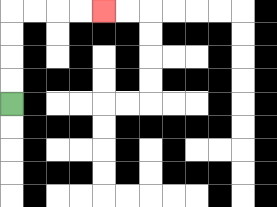{'start': '[0, 4]', 'end': '[4, 0]', 'path_directions': 'U,U,U,U,R,R,R,R', 'path_coordinates': '[[0, 4], [0, 3], [0, 2], [0, 1], [0, 0], [1, 0], [2, 0], [3, 0], [4, 0]]'}